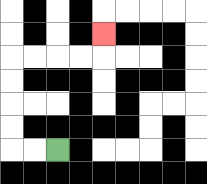{'start': '[2, 6]', 'end': '[4, 1]', 'path_directions': 'L,L,U,U,U,U,R,R,R,R,U', 'path_coordinates': '[[2, 6], [1, 6], [0, 6], [0, 5], [0, 4], [0, 3], [0, 2], [1, 2], [2, 2], [3, 2], [4, 2], [4, 1]]'}